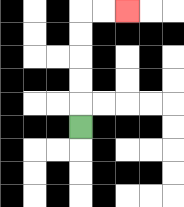{'start': '[3, 5]', 'end': '[5, 0]', 'path_directions': 'U,U,U,U,U,R,R', 'path_coordinates': '[[3, 5], [3, 4], [3, 3], [3, 2], [3, 1], [3, 0], [4, 0], [5, 0]]'}